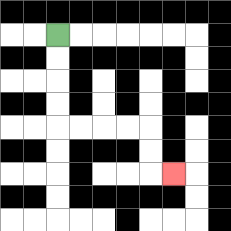{'start': '[2, 1]', 'end': '[7, 7]', 'path_directions': 'D,D,D,D,R,R,R,R,D,D,R', 'path_coordinates': '[[2, 1], [2, 2], [2, 3], [2, 4], [2, 5], [3, 5], [4, 5], [5, 5], [6, 5], [6, 6], [6, 7], [7, 7]]'}